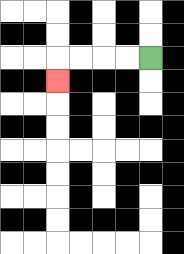{'start': '[6, 2]', 'end': '[2, 3]', 'path_directions': 'L,L,L,L,D', 'path_coordinates': '[[6, 2], [5, 2], [4, 2], [3, 2], [2, 2], [2, 3]]'}